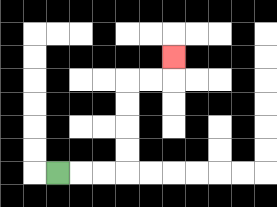{'start': '[2, 7]', 'end': '[7, 2]', 'path_directions': 'R,R,R,U,U,U,U,R,R,U', 'path_coordinates': '[[2, 7], [3, 7], [4, 7], [5, 7], [5, 6], [5, 5], [5, 4], [5, 3], [6, 3], [7, 3], [7, 2]]'}